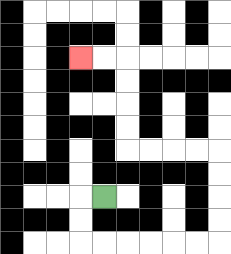{'start': '[4, 8]', 'end': '[3, 2]', 'path_directions': 'L,D,D,R,R,R,R,R,R,U,U,U,U,L,L,L,L,U,U,U,U,L,L', 'path_coordinates': '[[4, 8], [3, 8], [3, 9], [3, 10], [4, 10], [5, 10], [6, 10], [7, 10], [8, 10], [9, 10], [9, 9], [9, 8], [9, 7], [9, 6], [8, 6], [7, 6], [6, 6], [5, 6], [5, 5], [5, 4], [5, 3], [5, 2], [4, 2], [3, 2]]'}